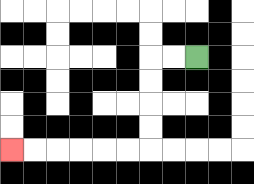{'start': '[8, 2]', 'end': '[0, 6]', 'path_directions': 'L,L,D,D,D,D,L,L,L,L,L,L', 'path_coordinates': '[[8, 2], [7, 2], [6, 2], [6, 3], [6, 4], [6, 5], [6, 6], [5, 6], [4, 6], [3, 6], [2, 6], [1, 6], [0, 6]]'}